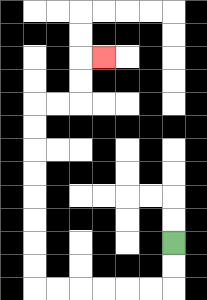{'start': '[7, 10]', 'end': '[4, 2]', 'path_directions': 'D,D,L,L,L,L,L,L,U,U,U,U,U,U,U,U,R,R,U,U,R', 'path_coordinates': '[[7, 10], [7, 11], [7, 12], [6, 12], [5, 12], [4, 12], [3, 12], [2, 12], [1, 12], [1, 11], [1, 10], [1, 9], [1, 8], [1, 7], [1, 6], [1, 5], [1, 4], [2, 4], [3, 4], [3, 3], [3, 2], [4, 2]]'}